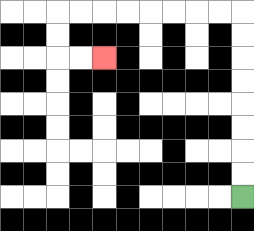{'start': '[10, 8]', 'end': '[4, 2]', 'path_directions': 'U,U,U,U,U,U,U,U,L,L,L,L,L,L,L,L,D,D,R,R', 'path_coordinates': '[[10, 8], [10, 7], [10, 6], [10, 5], [10, 4], [10, 3], [10, 2], [10, 1], [10, 0], [9, 0], [8, 0], [7, 0], [6, 0], [5, 0], [4, 0], [3, 0], [2, 0], [2, 1], [2, 2], [3, 2], [4, 2]]'}